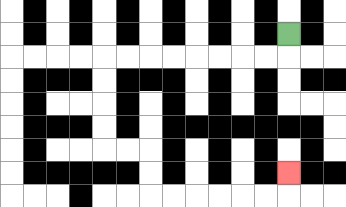{'start': '[12, 1]', 'end': '[12, 7]', 'path_directions': 'D,L,L,L,L,L,L,L,L,D,D,D,D,R,R,D,D,R,R,R,R,R,R,U', 'path_coordinates': '[[12, 1], [12, 2], [11, 2], [10, 2], [9, 2], [8, 2], [7, 2], [6, 2], [5, 2], [4, 2], [4, 3], [4, 4], [4, 5], [4, 6], [5, 6], [6, 6], [6, 7], [6, 8], [7, 8], [8, 8], [9, 8], [10, 8], [11, 8], [12, 8], [12, 7]]'}